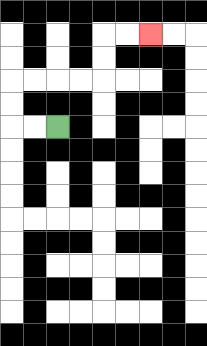{'start': '[2, 5]', 'end': '[6, 1]', 'path_directions': 'L,L,U,U,R,R,R,R,U,U,R,R', 'path_coordinates': '[[2, 5], [1, 5], [0, 5], [0, 4], [0, 3], [1, 3], [2, 3], [3, 3], [4, 3], [4, 2], [4, 1], [5, 1], [6, 1]]'}